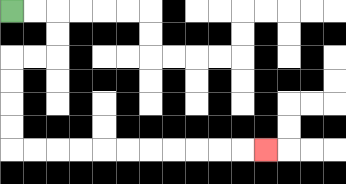{'start': '[0, 0]', 'end': '[11, 6]', 'path_directions': 'R,R,D,D,L,L,D,D,D,D,R,R,R,R,R,R,R,R,R,R,R', 'path_coordinates': '[[0, 0], [1, 0], [2, 0], [2, 1], [2, 2], [1, 2], [0, 2], [0, 3], [0, 4], [0, 5], [0, 6], [1, 6], [2, 6], [3, 6], [4, 6], [5, 6], [6, 6], [7, 6], [8, 6], [9, 6], [10, 6], [11, 6]]'}